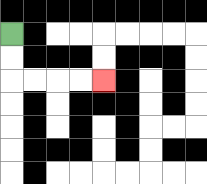{'start': '[0, 1]', 'end': '[4, 3]', 'path_directions': 'D,D,R,R,R,R', 'path_coordinates': '[[0, 1], [0, 2], [0, 3], [1, 3], [2, 3], [3, 3], [4, 3]]'}